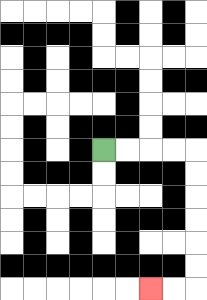{'start': '[4, 6]', 'end': '[6, 12]', 'path_directions': 'R,R,R,R,D,D,D,D,D,D,L,L', 'path_coordinates': '[[4, 6], [5, 6], [6, 6], [7, 6], [8, 6], [8, 7], [8, 8], [8, 9], [8, 10], [8, 11], [8, 12], [7, 12], [6, 12]]'}